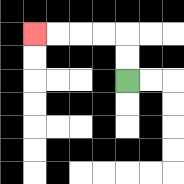{'start': '[5, 3]', 'end': '[1, 1]', 'path_directions': 'U,U,L,L,L,L', 'path_coordinates': '[[5, 3], [5, 2], [5, 1], [4, 1], [3, 1], [2, 1], [1, 1]]'}